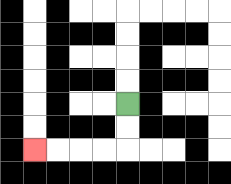{'start': '[5, 4]', 'end': '[1, 6]', 'path_directions': 'D,D,L,L,L,L', 'path_coordinates': '[[5, 4], [5, 5], [5, 6], [4, 6], [3, 6], [2, 6], [1, 6]]'}